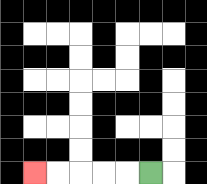{'start': '[6, 7]', 'end': '[1, 7]', 'path_directions': 'L,L,L,L,L', 'path_coordinates': '[[6, 7], [5, 7], [4, 7], [3, 7], [2, 7], [1, 7]]'}